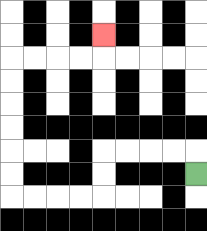{'start': '[8, 7]', 'end': '[4, 1]', 'path_directions': 'U,L,L,L,L,D,D,L,L,L,L,U,U,U,U,U,U,R,R,R,R,U', 'path_coordinates': '[[8, 7], [8, 6], [7, 6], [6, 6], [5, 6], [4, 6], [4, 7], [4, 8], [3, 8], [2, 8], [1, 8], [0, 8], [0, 7], [0, 6], [0, 5], [0, 4], [0, 3], [0, 2], [1, 2], [2, 2], [3, 2], [4, 2], [4, 1]]'}